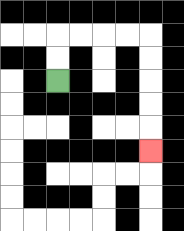{'start': '[2, 3]', 'end': '[6, 6]', 'path_directions': 'U,U,R,R,R,R,D,D,D,D,D', 'path_coordinates': '[[2, 3], [2, 2], [2, 1], [3, 1], [4, 1], [5, 1], [6, 1], [6, 2], [6, 3], [6, 4], [6, 5], [6, 6]]'}